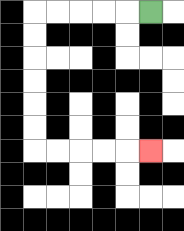{'start': '[6, 0]', 'end': '[6, 6]', 'path_directions': 'L,L,L,L,L,D,D,D,D,D,D,R,R,R,R,R', 'path_coordinates': '[[6, 0], [5, 0], [4, 0], [3, 0], [2, 0], [1, 0], [1, 1], [1, 2], [1, 3], [1, 4], [1, 5], [1, 6], [2, 6], [3, 6], [4, 6], [5, 6], [6, 6]]'}